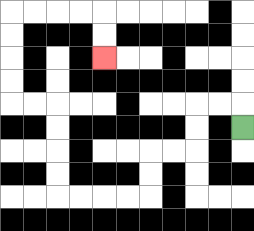{'start': '[10, 5]', 'end': '[4, 2]', 'path_directions': 'U,L,L,D,D,L,L,D,D,L,L,L,L,U,U,U,U,L,L,U,U,U,U,R,R,R,R,D,D', 'path_coordinates': '[[10, 5], [10, 4], [9, 4], [8, 4], [8, 5], [8, 6], [7, 6], [6, 6], [6, 7], [6, 8], [5, 8], [4, 8], [3, 8], [2, 8], [2, 7], [2, 6], [2, 5], [2, 4], [1, 4], [0, 4], [0, 3], [0, 2], [0, 1], [0, 0], [1, 0], [2, 0], [3, 0], [4, 0], [4, 1], [4, 2]]'}